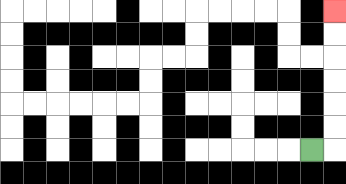{'start': '[13, 6]', 'end': '[14, 0]', 'path_directions': 'R,U,U,U,U,U,U', 'path_coordinates': '[[13, 6], [14, 6], [14, 5], [14, 4], [14, 3], [14, 2], [14, 1], [14, 0]]'}